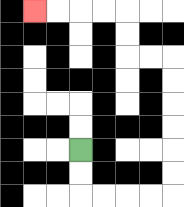{'start': '[3, 6]', 'end': '[1, 0]', 'path_directions': 'D,D,R,R,R,R,U,U,U,U,U,U,L,L,U,U,L,L,L,L', 'path_coordinates': '[[3, 6], [3, 7], [3, 8], [4, 8], [5, 8], [6, 8], [7, 8], [7, 7], [7, 6], [7, 5], [7, 4], [7, 3], [7, 2], [6, 2], [5, 2], [5, 1], [5, 0], [4, 0], [3, 0], [2, 0], [1, 0]]'}